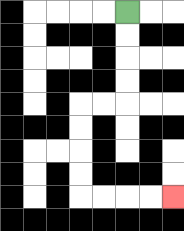{'start': '[5, 0]', 'end': '[7, 8]', 'path_directions': 'D,D,D,D,L,L,D,D,D,D,R,R,R,R', 'path_coordinates': '[[5, 0], [5, 1], [5, 2], [5, 3], [5, 4], [4, 4], [3, 4], [3, 5], [3, 6], [3, 7], [3, 8], [4, 8], [5, 8], [6, 8], [7, 8]]'}